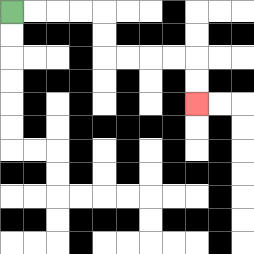{'start': '[0, 0]', 'end': '[8, 4]', 'path_directions': 'R,R,R,R,D,D,R,R,R,R,D,D', 'path_coordinates': '[[0, 0], [1, 0], [2, 0], [3, 0], [4, 0], [4, 1], [4, 2], [5, 2], [6, 2], [7, 2], [8, 2], [8, 3], [8, 4]]'}